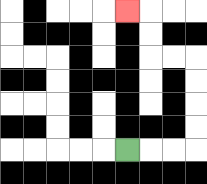{'start': '[5, 6]', 'end': '[5, 0]', 'path_directions': 'R,R,R,U,U,U,U,L,L,U,U,L', 'path_coordinates': '[[5, 6], [6, 6], [7, 6], [8, 6], [8, 5], [8, 4], [8, 3], [8, 2], [7, 2], [6, 2], [6, 1], [6, 0], [5, 0]]'}